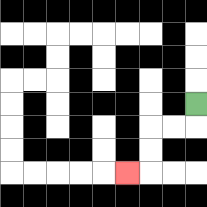{'start': '[8, 4]', 'end': '[5, 7]', 'path_directions': 'D,L,L,D,D,L', 'path_coordinates': '[[8, 4], [8, 5], [7, 5], [6, 5], [6, 6], [6, 7], [5, 7]]'}